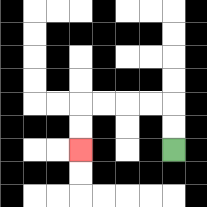{'start': '[7, 6]', 'end': '[3, 6]', 'path_directions': 'U,U,L,L,L,L,D,D', 'path_coordinates': '[[7, 6], [7, 5], [7, 4], [6, 4], [5, 4], [4, 4], [3, 4], [3, 5], [3, 6]]'}